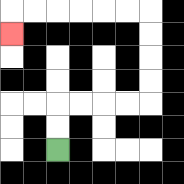{'start': '[2, 6]', 'end': '[0, 1]', 'path_directions': 'U,U,R,R,R,R,U,U,U,U,L,L,L,L,L,L,D', 'path_coordinates': '[[2, 6], [2, 5], [2, 4], [3, 4], [4, 4], [5, 4], [6, 4], [6, 3], [6, 2], [6, 1], [6, 0], [5, 0], [4, 0], [3, 0], [2, 0], [1, 0], [0, 0], [0, 1]]'}